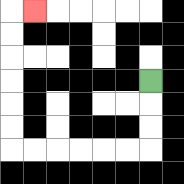{'start': '[6, 3]', 'end': '[1, 0]', 'path_directions': 'D,D,D,L,L,L,L,L,L,U,U,U,U,U,U,R', 'path_coordinates': '[[6, 3], [6, 4], [6, 5], [6, 6], [5, 6], [4, 6], [3, 6], [2, 6], [1, 6], [0, 6], [0, 5], [0, 4], [0, 3], [0, 2], [0, 1], [0, 0], [1, 0]]'}